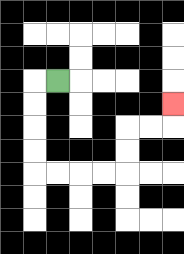{'start': '[2, 3]', 'end': '[7, 4]', 'path_directions': 'L,D,D,D,D,R,R,R,R,U,U,R,R,U', 'path_coordinates': '[[2, 3], [1, 3], [1, 4], [1, 5], [1, 6], [1, 7], [2, 7], [3, 7], [4, 7], [5, 7], [5, 6], [5, 5], [6, 5], [7, 5], [7, 4]]'}